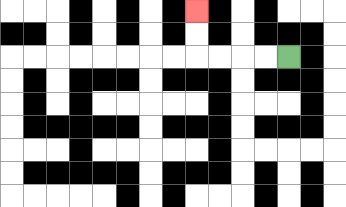{'start': '[12, 2]', 'end': '[8, 0]', 'path_directions': 'L,L,L,L,U,U', 'path_coordinates': '[[12, 2], [11, 2], [10, 2], [9, 2], [8, 2], [8, 1], [8, 0]]'}